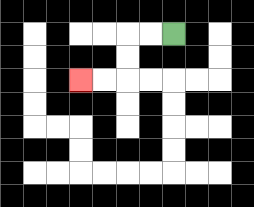{'start': '[7, 1]', 'end': '[3, 3]', 'path_directions': 'L,L,D,D,L,L', 'path_coordinates': '[[7, 1], [6, 1], [5, 1], [5, 2], [5, 3], [4, 3], [3, 3]]'}